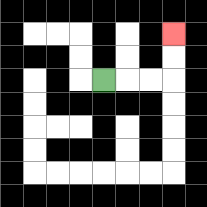{'start': '[4, 3]', 'end': '[7, 1]', 'path_directions': 'R,R,R,U,U', 'path_coordinates': '[[4, 3], [5, 3], [6, 3], [7, 3], [7, 2], [7, 1]]'}